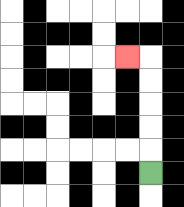{'start': '[6, 7]', 'end': '[5, 2]', 'path_directions': 'U,U,U,U,U,L', 'path_coordinates': '[[6, 7], [6, 6], [6, 5], [6, 4], [6, 3], [6, 2], [5, 2]]'}